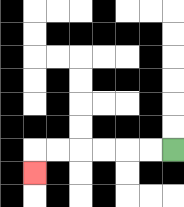{'start': '[7, 6]', 'end': '[1, 7]', 'path_directions': 'L,L,L,L,L,L,D', 'path_coordinates': '[[7, 6], [6, 6], [5, 6], [4, 6], [3, 6], [2, 6], [1, 6], [1, 7]]'}